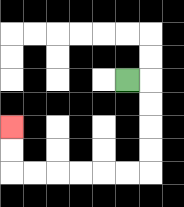{'start': '[5, 3]', 'end': '[0, 5]', 'path_directions': 'R,D,D,D,D,L,L,L,L,L,L,U,U', 'path_coordinates': '[[5, 3], [6, 3], [6, 4], [6, 5], [6, 6], [6, 7], [5, 7], [4, 7], [3, 7], [2, 7], [1, 7], [0, 7], [0, 6], [0, 5]]'}